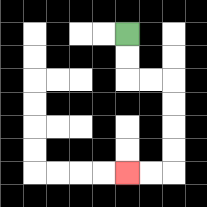{'start': '[5, 1]', 'end': '[5, 7]', 'path_directions': 'D,D,R,R,D,D,D,D,L,L', 'path_coordinates': '[[5, 1], [5, 2], [5, 3], [6, 3], [7, 3], [7, 4], [7, 5], [7, 6], [7, 7], [6, 7], [5, 7]]'}